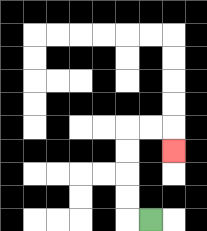{'start': '[6, 9]', 'end': '[7, 6]', 'path_directions': 'L,U,U,U,U,R,R,D', 'path_coordinates': '[[6, 9], [5, 9], [5, 8], [5, 7], [5, 6], [5, 5], [6, 5], [7, 5], [7, 6]]'}